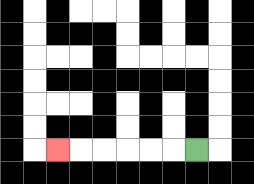{'start': '[8, 6]', 'end': '[2, 6]', 'path_directions': 'L,L,L,L,L,L', 'path_coordinates': '[[8, 6], [7, 6], [6, 6], [5, 6], [4, 6], [3, 6], [2, 6]]'}